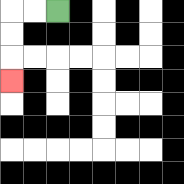{'start': '[2, 0]', 'end': '[0, 3]', 'path_directions': 'L,L,D,D,D', 'path_coordinates': '[[2, 0], [1, 0], [0, 0], [0, 1], [0, 2], [0, 3]]'}